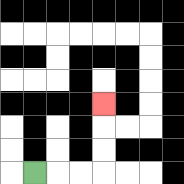{'start': '[1, 7]', 'end': '[4, 4]', 'path_directions': 'R,R,R,U,U,U', 'path_coordinates': '[[1, 7], [2, 7], [3, 7], [4, 7], [4, 6], [4, 5], [4, 4]]'}